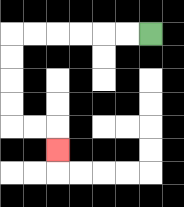{'start': '[6, 1]', 'end': '[2, 6]', 'path_directions': 'L,L,L,L,L,L,D,D,D,D,R,R,D', 'path_coordinates': '[[6, 1], [5, 1], [4, 1], [3, 1], [2, 1], [1, 1], [0, 1], [0, 2], [0, 3], [0, 4], [0, 5], [1, 5], [2, 5], [2, 6]]'}